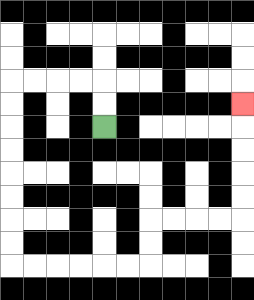{'start': '[4, 5]', 'end': '[10, 4]', 'path_directions': 'U,U,L,L,L,L,D,D,D,D,D,D,D,D,R,R,R,R,R,R,U,U,R,R,R,R,U,U,U,U,U', 'path_coordinates': '[[4, 5], [4, 4], [4, 3], [3, 3], [2, 3], [1, 3], [0, 3], [0, 4], [0, 5], [0, 6], [0, 7], [0, 8], [0, 9], [0, 10], [0, 11], [1, 11], [2, 11], [3, 11], [4, 11], [5, 11], [6, 11], [6, 10], [6, 9], [7, 9], [8, 9], [9, 9], [10, 9], [10, 8], [10, 7], [10, 6], [10, 5], [10, 4]]'}